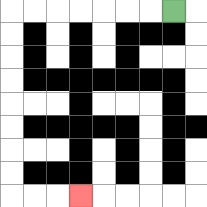{'start': '[7, 0]', 'end': '[3, 8]', 'path_directions': 'L,L,L,L,L,L,L,D,D,D,D,D,D,D,D,R,R,R', 'path_coordinates': '[[7, 0], [6, 0], [5, 0], [4, 0], [3, 0], [2, 0], [1, 0], [0, 0], [0, 1], [0, 2], [0, 3], [0, 4], [0, 5], [0, 6], [0, 7], [0, 8], [1, 8], [2, 8], [3, 8]]'}